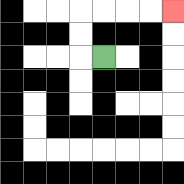{'start': '[4, 2]', 'end': '[7, 0]', 'path_directions': 'L,U,U,R,R,R,R', 'path_coordinates': '[[4, 2], [3, 2], [3, 1], [3, 0], [4, 0], [5, 0], [6, 0], [7, 0]]'}